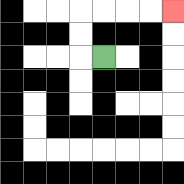{'start': '[4, 2]', 'end': '[7, 0]', 'path_directions': 'L,U,U,R,R,R,R', 'path_coordinates': '[[4, 2], [3, 2], [3, 1], [3, 0], [4, 0], [5, 0], [6, 0], [7, 0]]'}